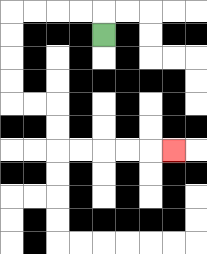{'start': '[4, 1]', 'end': '[7, 6]', 'path_directions': 'U,L,L,L,L,D,D,D,D,R,R,D,D,R,R,R,R,R', 'path_coordinates': '[[4, 1], [4, 0], [3, 0], [2, 0], [1, 0], [0, 0], [0, 1], [0, 2], [0, 3], [0, 4], [1, 4], [2, 4], [2, 5], [2, 6], [3, 6], [4, 6], [5, 6], [6, 6], [7, 6]]'}